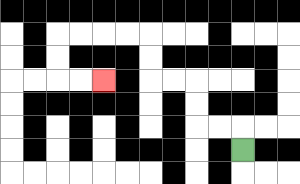{'start': '[10, 6]', 'end': '[4, 3]', 'path_directions': 'U,L,L,U,U,L,L,U,U,L,L,L,L,D,D,R,R', 'path_coordinates': '[[10, 6], [10, 5], [9, 5], [8, 5], [8, 4], [8, 3], [7, 3], [6, 3], [6, 2], [6, 1], [5, 1], [4, 1], [3, 1], [2, 1], [2, 2], [2, 3], [3, 3], [4, 3]]'}